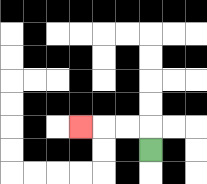{'start': '[6, 6]', 'end': '[3, 5]', 'path_directions': 'U,L,L,L', 'path_coordinates': '[[6, 6], [6, 5], [5, 5], [4, 5], [3, 5]]'}